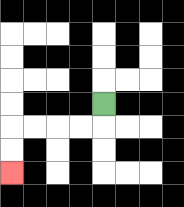{'start': '[4, 4]', 'end': '[0, 7]', 'path_directions': 'D,L,L,L,L,D,D', 'path_coordinates': '[[4, 4], [4, 5], [3, 5], [2, 5], [1, 5], [0, 5], [0, 6], [0, 7]]'}